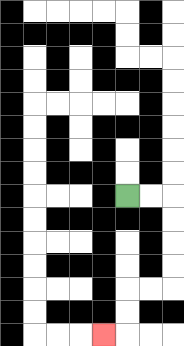{'start': '[5, 8]', 'end': '[4, 14]', 'path_directions': 'R,R,D,D,D,D,L,L,D,D,L', 'path_coordinates': '[[5, 8], [6, 8], [7, 8], [7, 9], [7, 10], [7, 11], [7, 12], [6, 12], [5, 12], [5, 13], [5, 14], [4, 14]]'}